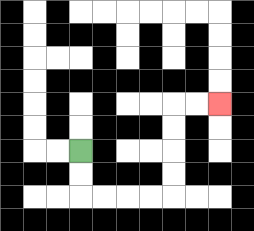{'start': '[3, 6]', 'end': '[9, 4]', 'path_directions': 'D,D,R,R,R,R,U,U,U,U,R,R', 'path_coordinates': '[[3, 6], [3, 7], [3, 8], [4, 8], [5, 8], [6, 8], [7, 8], [7, 7], [7, 6], [7, 5], [7, 4], [8, 4], [9, 4]]'}